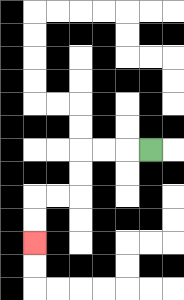{'start': '[6, 6]', 'end': '[1, 10]', 'path_directions': 'L,L,L,D,D,L,L,D,D', 'path_coordinates': '[[6, 6], [5, 6], [4, 6], [3, 6], [3, 7], [3, 8], [2, 8], [1, 8], [1, 9], [1, 10]]'}